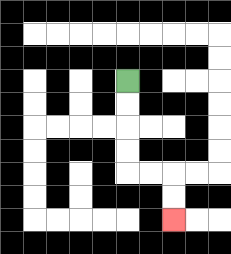{'start': '[5, 3]', 'end': '[7, 9]', 'path_directions': 'D,D,D,D,R,R,D,D', 'path_coordinates': '[[5, 3], [5, 4], [5, 5], [5, 6], [5, 7], [6, 7], [7, 7], [7, 8], [7, 9]]'}